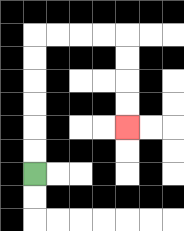{'start': '[1, 7]', 'end': '[5, 5]', 'path_directions': 'U,U,U,U,U,U,R,R,R,R,D,D,D,D', 'path_coordinates': '[[1, 7], [1, 6], [1, 5], [1, 4], [1, 3], [1, 2], [1, 1], [2, 1], [3, 1], [4, 1], [5, 1], [5, 2], [5, 3], [5, 4], [5, 5]]'}